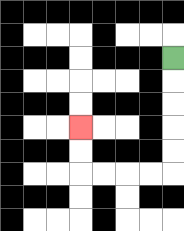{'start': '[7, 2]', 'end': '[3, 5]', 'path_directions': 'D,D,D,D,D,L,L,L,L,U,U', 'path_coordinates': '[[7, 2], [7, 3], [7, 4], [7, 5], [7, 6], [7, 7], [6, 7], [5, 7], [4, 7], [3, 7], [3, 6], [3, 5]]'}